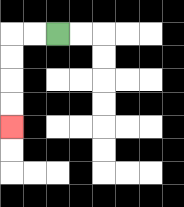{'start': '[2, 1]', 'end': '[0, 5]', 'path_directions': 'L,L,D,D,D,D', 'path_coordinates': '[[2, 1], [1, 1], [0, 1], [0, 2], [0, 3], [0, 4], [0, 5]]'}